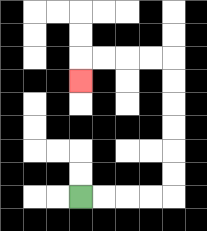{'start': '[3, 8]', 'end': '[3, 3]', 'path_directions': 'R,R,R,R,U,U,U,U,U,U,L,L,L,L,D', 'path_coordinates': '[[3, 8], [4, 8], [5, 8], [6, 8], [7, 8], [7, 7], [7, 6], [7, 5], [7, 4], [7, 3], [7, 2], [6, 2], [5, 2], [4, 2], [3, 2], [3, 3]]'}